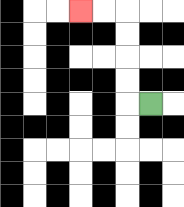{'start': '[6, 4]', 'end': '[3, 0]', 'path_directions': 'L,U,U,U,U,L,L', 'path_coordinates': '[[6, 4], [5, 4], [5, 3], [5, 2], [5, 1], [5, 0], [4, 0], [3, 0]]'}